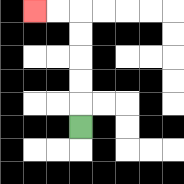{'start': '[3, 5]', 'end': '[1, 0]', 'path_directions': 'U,U,U,U,U,L,L', 'path_coordinates': '[[3, 5], [3, 4], [3, 3], [3, 2], [3, 1], [3, 0], [2, 0], [1, 0]]'}